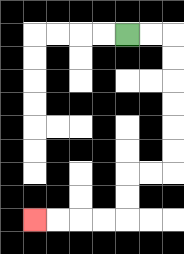{'start': '[5, 1]', 'end': '[1, 9]', 'path_directions': 'R,R,D,D,D,D,D,D,L,L,D,D,L,L,L,L', 'path_coordinates': '[[5, 1], [6, 1], [7, 1], [7, 2], [7, 3], [7, 4], [7, 5], [7, 6], [7, 7], [6, 7], [5, 7], [5, 8], [5, 9], [4, 9], [3, 9], [2, 9], [1, 9]]'}